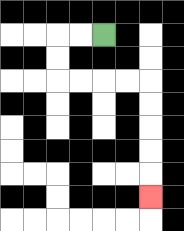{'start': '[4, 1]', 'end': '[6, 8]', 'path_directions': 'L,L,D,D,R,R,R,R,D,D,D,D,D', 'path_coordinates': '[[4, 1], [3, 1], [2, 1], [2, 2], [2, 3], [3, 3], [4, 3], [5, 3], [6, 3], [6, 4], [6, 5], [6, 6], [6, 7], [6, 8]]'}